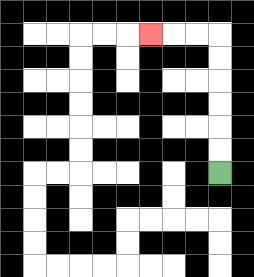{'start': '[9, 7]', 'end': '[6, 1]', 'path_directions': 'U,U,U,U,U,U,L,L,L', 'path_coordinates': '[[9, 7], [9, 6], [9, 5], [9, 4], [9, 3], [9, 2], [9, 1], [8, 1], [7, 1], [6, 1]]'}